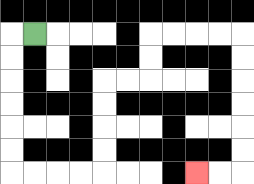{'start': '[1, 1]', 'end': '[8, 7]', 'path_directions': 'L,D,D,D,D,D,D,R,R,R,R,U,U,U,U,R,R,U,U,R,R,R,R,D,D,D,D,D,D,L,L', 'path_coordinates': '[[1, 1], [0, 1], [0, 2], [0, 3], [0, 4], [0, 5], [0, 6], [0, 7], [1, 7], [2, 7], [3, 7], [4, 7], [4, 6], [4, 5], [4, 4], [4, 3], [5, 3], [6, 3], [6, 2], [6, 1], [7, 1], [8, 1], [9, 1], [10, 1], [10, 2], [10, 3], [10, 4], [10, 5], [10, 6], [10, 7], [9, 7], [8, 7]]'}